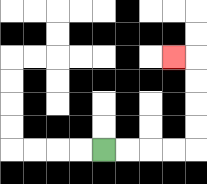{'start': '[4, 6]', 'end': '[7, 2]', 'path_directions': 'R,R,R,R,U,U,U,U,L', 'path_coordinates': '[[4, 6], [5, 6], [6, 6], [7, 6], [8, 6], [8, 5], [8, 4], [8, 3], [8, 2], [7, 2]]'}